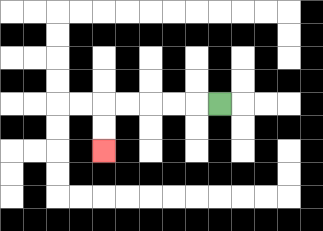{'start': '[9, 4]', 'end': '[4, 6]', 'path_directions': 'L,L,L,L,L,D,D', 'path_coordinates': '[[9, 4], [8, 4], [7, 4], [6, 4], [5, 4], [4, 4], [4, 5], [4, 6]]'}